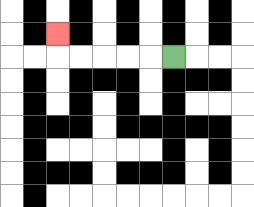{'start': '[7, 2]', 'end': '[2, 1]', 'path_directions': 'L,L,L,L,L,U', 'path_coordinates': '[[7, 2], [6, 2], [5, 2], [4, 2], [3, 2], [2, 2], [2, 1]]'}